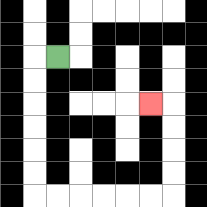{'start': '[2, 2]', 'end': '[6, 4]', 'path_directions': 'L,D,D,D,D,D,D,R,R,R,R,R,R,U,U,U,U,L', 'path_coordinates': '[[2, 2], [1, 2], [1, 3], [1, 4], [1, 5], [1, 6], [1, 7], [1, 8], [2, 8], [3, 8], [4, 8], [5, 8], [6, 8], [7, 8], [7, 7], [7, 6], [7, 5], [7, 4], [6, 4]]'}